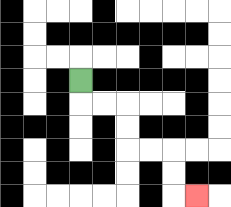{'start': '[3, 3]', 'end': '[8, 8]', 'path_directions': 'D,R,R,D,D,R,R,D,D,R', 'path_coordinates': '[[3, 3], [3, 4], [4, 4], [5, 4], [5, 5], [5, 6], [6, 6], [7, 6], [7, 7], [7, 8], [8, 8]]'}